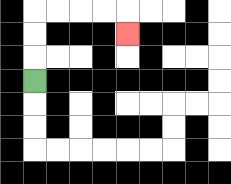{'start': '[1, 3]', 'end': '[5, 1]', 'path_directions': 'U,U,U,R,R,R,R,D', 'path_coordinates': '[[1, 3], [1, 2], [1, 1], [1, 0], [2, 0], [3, 0], [4, 0], [5, 0], [5, 1]]'}